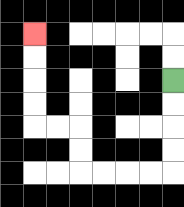{'start': '[7, 3]', 'end': '[1, 1]', 'path_directions': 'D,D,D,D,L,L,L,L,U,U,L,L,U,U,U,U', 'path_coordinates': '[[7, 3], [7, 4], [7, 5], [7, 6], [7, 7], [6, 7], [5, 7], [4, 7], [3, 7], [3, 6], [3, 5], [2, 5], [1, 5], [1, 4], [1, 3], [1, 2], [1, 1]]'}